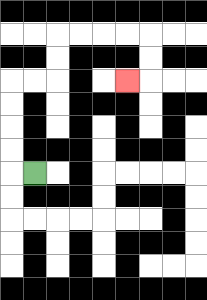{'start': '[1, 7]', 'end': '[5, 3]', 'path_directions': 'L,U,U,U,U,R,R,U,U,R,R,R,R,D,D,L', 'path_coordinates': '[[1, 7], [0, 7], [0, 6], [0, 5], [0, 4], [0, 3], [1, 3], [2, 3], [2, 2], [2, 1], [3, 1], [4, 1], [5, 1], [6, 1], [6, 2], [6, 3], [5, 3]]'}